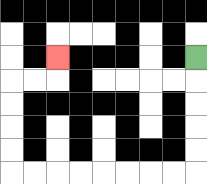{'start': '[8, 2]', 'end': '[2, 2]', 'path_directions': 'D,D,D,D,D,L,L,L,L,L,L,L,L,U,U,U,U,R,R,U', 'path_coordinates': '[[8, 2], [8, 3], [8, 4], [8, 5], [8, 6], [8, 7], [7, 7], [6, 7], [5, 7], [4, 7], [3, 7], [2, 7], [1, 7], [0, 7], [0, 6], [0, 5], [0, 4], [0, 3], [1, 3], [2, 3], [2, 2]]'}